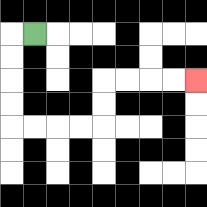{'start': '[1, 1]', 'end': '[8, 3]', 'path_directions': 'L,D,D,D,D,R,R,R,R,U,U,R,R,R,R', 'path_coordinates': '[[1, 1], [0, 1], [0, 2], [0, 3], [0, 4], [0, 5], [1, 5], [2, 5], [3, 5], [4, 5], [4, 4], [4, 3], [5, 3], [6, 3], [7, 3], [8, 3]]'}